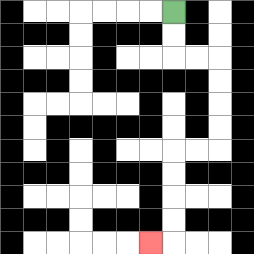{'start': '[7, 0]', 'end': '[6, 10]', 'path_directions': 'D,D,R,R,D,D,D,D,L,L,D,D,D,D,L', 'path_coordinates': '[[7, 0], [7, 1], [7, 2], [8, 2], [9, 2], [9, 3], [9, 4], [9, 5], [9, 6], [8, 6], [7, 6], [7, 7], [7, 8], [7, 9], [7, 10], [6, 10]]'}